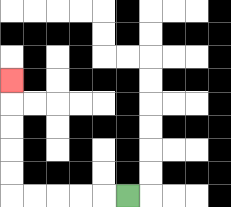{'start': '[5, 8]', 'end': '[0, 3]', 'path_directions': 'L,L,L,L,L,U,U,U,U,U', 'path_coordinates': '[[5, 8], [4, 8], [3, 8], [2, 8], [1, 8], [0, 8], [0, 7], [0, 6], [0, 5], [0, 4], [0, 3]]'}